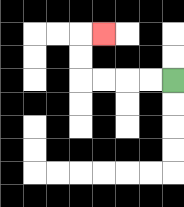{'start': '[7, 3]', 'end': '[4, 1]', 'path_directions': 'L,L,L,L,U,U,R', 'path_coordinates': '[[7, 3], [6, 3], [5, 3], [4, 3], [3, 3], [3, 2], [3, 1], [4, 1]]'}